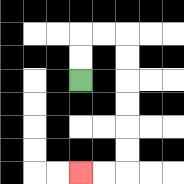{'start': '[3, 3]', 'end': '[3, 7]', 'path_directions': 'U,U,R,R,D,D,D,D,D,D,L,L', 'path_coordinates': '[[3, 3], [3, 2], [3, 1], [4, 1], [5, 1], [5, 2], [5, 3], [5, 4], [5, 5], [5, 6], [5, 7], [4, 7], [3, 7]]'}